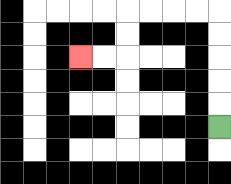{'start': '[9, 5]', 'end': '[3, 2]', 'path_directions': 'U,U,U,U,U,L,L,L,L,D,D,L,L', 'path_coordinates': '[[9, 5], [9, 4], [9, 3], [9, 2], [9, 1], [9, 0], [8, 0], [7, 0], [6, 0], [5, 0], [5, 1], [5, 2], [4, 2], [3, 2]]'}